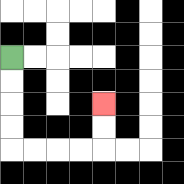{'start': '[0, 2]', 'end': '[4, 4]', 'path_directions': 'D,D,D,D,R,R,R,R,U,U', 'path_coordinates': '[[0, 2], [0, 3], [0, 4], [0, 5], [0, 6], [1, 6], [2, 6], [3, 6], [4, 6], [4, 5], [4, 4]]'}